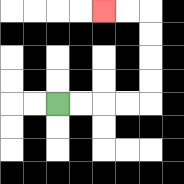{'start': '[2, 4]', 'end': '[4, 0]', 'path_directions': 'R,R,R,R,U,U,U,U,L,L', 'path_coordinates': '[[2, 4], [3, 4], [4, 4], [5, 4], [6, 4], [6, 3], [6, 2], [6, 1], [6, 0], [5, 0], [4, 0]]'}